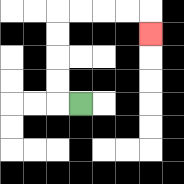{'start': '[3, 4]', 'end': '[6, 1]', 'path_directions': 'L,U,U,U,U,R,R,R,R,D', 'path_coordinates': '[[3, 4], [2, 4], [2, 3], [2, 2], [2, 1], [2, 0], [3, 0], [4, 0], [5, 0], [6, 0], [6, 1]]'}